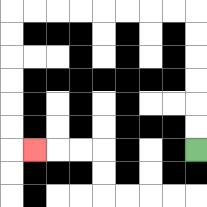{'start': '[8, 6]', 'end': '[1, 6]', 'path_directions': 'U,U,U,U,U,U,L,L,L,L,L,L,L,L,D,D,D,D,D,D,R', 'path_coordinates': '[[8, 6], [8, 5], [8, 4], [8, 3], [8, 2], [8, 1], [8, 0], [7, 0], [6, 0], [5, 0], [4, 0], [3, 0], [2, 0], [1, 0], [0, 0], [0, 1], [0, 2], [0, 3], [0, 4], [0, 5], [0, 6], [1, 6]]'}